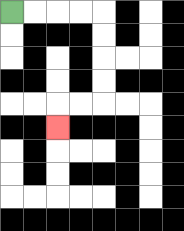{'start': '[0, 0]', 'end': '[2, 5]', 'path_directions': 'R,R,R,R,D,D,D,D,L,L,D', 'path_coordinates': '[[0, 0], [1, 0], [2, 0], [3, 0], [4, 0], [4, 1], [4, 2], [4, 3], [4, 4], [3, 4], [2, 4], [2, 5]]'}